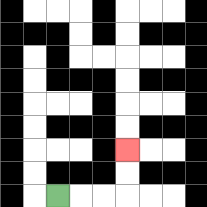{'start': '[2, 8]', 'end': '[5, 6]', 'path_directions': 'R,R,R,U,U', 'path_coordinates': '[[2, 8], [3, 8], [4, 8], [5, 8], [5, 7], [5, 6]]'}